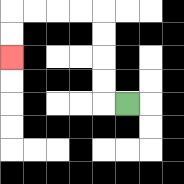{'start': '[5, 4]', 'end': '[0, 2]', 'path_directions': 'L,U,U,U,U,L,L,L,L,D,D', 'path_coordinates': '[[5, 4], [4, 4], [4, 3], [4, 2], [4, 1], [4, 0], [3, 0], [2, 0], [1, 0], [0, 0], [0, 1], [0, 2]]'}